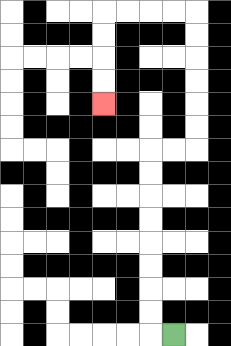{'start': '[7, 14]', 'end': '[4, 4]', 'path_directions': 'L,U,U,U,U,U,U,U,U,R,R,U,U,U,U,U,U,L,L,L,L,D,D,D,D', 'path_coordinates': '[[7, 14], [6, 14], [6, 13], [6, 12], [6, 11], [6, 10], [6, 9], [6, 8], [6, 7], [6, 6], [7, 6], [8, 6], [8, 5], [8, 4], [8, 3], [8, 2], [8, 1], [8, 0], [7, 0], [6, 0], [5, 0], [4, 0], [4, 1], [4, 2], [4, 3], [4, 4]]'}